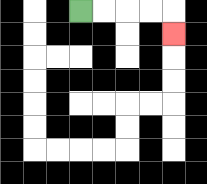{'start': '[3, 0]', 'end': '[7, 1]', 'path_directions': 'R,R,R,R,D', 'path_coordinates': '[[3, 0], [4, 0], [5, 0], [6, 0], [7, 0], [7, 1]]'}